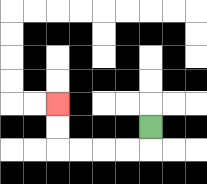{'start': '[6, 5]', 'end': '[2, 4]', 'path_directions': 'D,L,L,L,L,U,U', 'path_coordinates': '[[6, 5], [6, 6], [5, 6], [4, 6], [3, 6], [2, 6], [2, 5], [2, 4]]'}